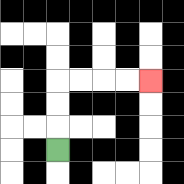{'start': '[2, 6]', 'end': '[6, 3]', 'path_directions': 'U,U,U,R,R,R,R', 'path_coordinates': '[[2, 6], [2, 5], [2, 4], [2, 3], [3, 3], [4, 3], [5, 3], [6, 3]]'}